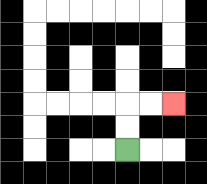{'start': '[5, 6]', 'end': '[7, 4]', 'path_directions': 'U,U,R,R', 'path_coordinates': '[[5, 6], [5, 5], [5, 4], [6, 4], [7, 4]]'}